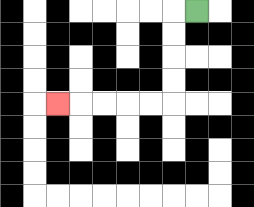{'start': '[8, 0]', 'end': '[2, 4]', 'path_directions': 'L,D,D,D,D,L,L,L,L,L', 'path_coordinates': '[[8, 0], [7, 0], [7, 1], [7, 2], [7, 3], [7, 4], [6, 4], [5, 4], [4, 4], [3, 4], [2, 4]]'}